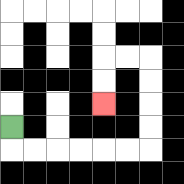{'start': '[0, 5]', 'end': '[4, 4]', 'path_directions': 'D,R,R,R,R,R,R,U,U,U,U,L,L,D,D', 'path_coordinates': '[[0, 5], [0, 6], [1, 6], [2, 6], [3, 6], [4, 6], [5, 6], [6, 6], [6, 5], [6, 4], [6, 3], [6, 2], [5, 2], [4, 2], [4, 3], [4, 4]]'}